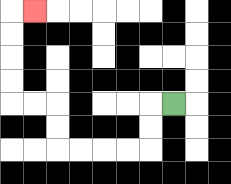{'start': '[7, 4]', 'end': '[1, 0]', 'path_directions': 'L,D,D,L,L,L,L,U,U,L,L,U,U,U,U,R', 'path_coordinates': '[[7, 4], [6, 4], [6, 5], [6, 6], [5, 6], [4, 6], [3, 6], [2, 6], [2, 5], [2, 4], [1, 4], [0, 4], [0, 3], [0, 2], [0, 1], [0, 0], [1, 0]]'}